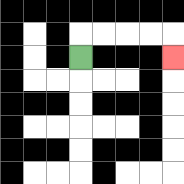{'start': '[3, 2]', 'end': '[7, 2]', 'path_directions': 'U,R,R,R,R,D', 'path_coordinates': '[[3, 2], [3, 1], [4, 1], [5, 1], [6, 1], [7, 1], [7, 2]]'}